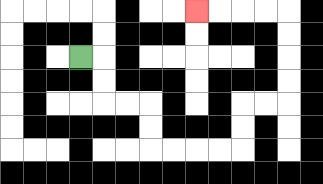{'start': '[3, 2]', 'end': '[8, 0]', 'path_directions': 'R,D,D,R,R,D,D,R,R,R,R,U,U,R,R,U,U,U,U,L,L,L,L', 'path_coordinates': '[[3, 2], [4, 2], [4, 3], [4, 4], [5, 4], [6, 4], [6, 5], [6, 6], [7, 6], [8, 6], [9, 6], [10, 6], [10, 5], [10, 4], [11, 4], [12, 4], [12, 3], [12, 2], [12, 1], [12, 0], [11, 0], [10, 0], [9, 0], [8, 0]]'}